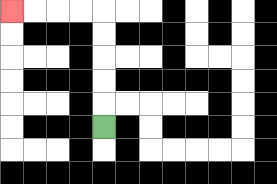{'start': '[4, 5]', 'end': '[0, 0]', 'path_directions': 'U,U,U,U,U,L,L,L,L', 'path_coordinates': '[[4, 5], [4, 4], [4, 3], [4, 2], [4, 1], [4, 0], [3, 0], [2, 0], [1, 0], [0, 0]]'}